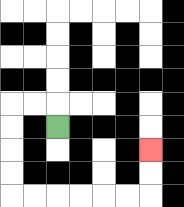{'start': '[2, 5]', 'end': '[6, 6]', 'path_directions': 'U,L,L,D,D,D,D,R,R,R,R,R,R,U,U', 'path_coordinates': '[[2, 5], [2, 4], [1, 4], [0, 4], [0, 5], [0, 6], [0, 7], [0, 8], [1, 8], [2, 8], [3, 8], [4, 8], [5, 8], [6, 8], [6, 7], [6, 6]]'}